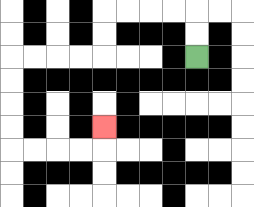{'start': '[8, 2]', 'end': '[4, 5]', 'path_directions': 'U,U,L,L,L,L,D,D,L,L,L,L,D,D,D,D,R,R,R,R,U', 'path_coordinates': '[[8, 2], [8, 1], [8, 0], [7, 0], [6, 0], [5, 0], [4, 0], [4, 1], [4, 2], [3, 2], [2, 2], [1, 2], [0, 2], [0, 3], [0, 4], [0, 5], [0, 6], [1, 6], [2, 6], [3, 6], [4, 6], [4, 5]]'}